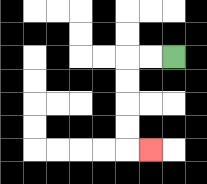{'start': '[7, 2]', 'end': '[6, 6]', 'path_directions': 'L,L,D,D,D,D,R', 'path_coordinates': '[[7, 2], [6, 2], [5, 2], [5, 3], [5, 4], [5, 5], [5, 6], [6, 6]]'}